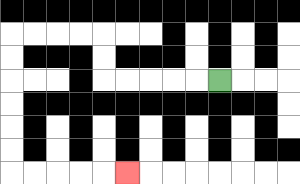{'start': '[9, 3]', 'end': '[5, 7]', 'path_directions': 'L,L,L,L,L,U,U,L,L,L,L,D,D,D,D,D,D,R,R,R,R,R', 'path_coordinates': '[[9, 3], [8, 3], [7, 3], [6, 3], [5, 3], [4, 3], [4, 2], [4, 1], [3, 1], [2, 1], [1, 1], [0, 1], [0, 2], [0, 3], [0, 4], [0, 5], [0, 6], [0, 7], [1, 7], [2, 7], [3, 7], [4, 7], [5, 7]]'}